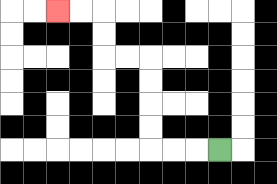{'start': '[9, 6]', 'end': '[2, 0]', 'path_directions': 'L,L,L,U,U,U,U,L,L,U,U,L,L', 'path_coordinates': '[[9, 6], [8, 6], [7, 6], [6, 6], [6, 5], [6, 4], [6, 3], [6, 2], [5, 2], [4, 2], [4, 1], [4, 0], [3, 0], [2, 0]]'}